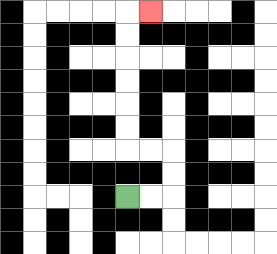{'start': '[5, 8]', 'end': '[6, 0]', 'path_directions': 'R,R,U,U,L,L,U,U,U,U,U,U,R', 'path_coordinates': '[[5, 8], [6, 8], [7, 8], [7, 7], [7, 6], [6, 6], [5, 6], [5, 5], [5, 4], [5, 3], [5, 2], [5, 1], [5, 0], [6, 0]]'}